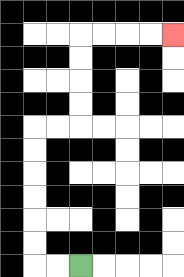{'start': '[3, 11]', 'end': '[7, 1]', 'path_directions': 'L,L,U,U,U,U,U,U,R,R,U,U,U,U,R,R,R,R', 'path_coordinates': '[[3, 11], [2, 11], [1, 11], [1, 10], [1, 9], [1, 8], [1, 7], [1, 6], [1, 5], [2, 5], [3, 5], [3, 4], [3, 3], [3, 2], [3, 1], [4, 1], [5, 1], [6, 1], [7, 1]]'}